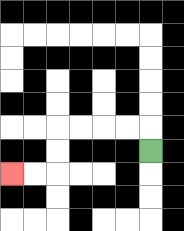{'start': '[6, 6]', 'end': '[0, 7]', 'path_directions': 'U,L,L,L,L,D,D,L,L', 'path_coordinates': '[[6, 6], [6, 5], [5, 5], [4, 5], [3, 5], [2, 5], [2, 6], [2, 7], [1, 7], [0, 7]]'}